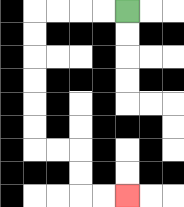{'start': '[5, 0]', 'end': '[5, 8]', 'path_directions': 'L,L,L,L,D,D,D,D,D,D,R,R,D,D,R,R', 'path_coordinates': '[[5, 0], [4, 0], [3, 0], [2, 0], [1, 0], [1, 1], [1, 2], [1, 3], [1, 4], [1, 5], [1, 6], [2, 6], [3, 6], [3, 7], [3, 8], [4, 8], [5, 8]]'}